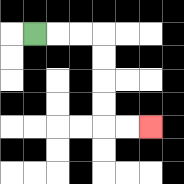{'start': '[1, 1]', 'end': '[6, 5]', 'path_directions': 'R,R,R,D,D,D,D,R,R', 'path_coordinates': '[[1, 1], [2, 1], [3, 1], [4, 1], [4, 2], [4, 3], [4, 4], [4, 5], [5, 5], [6, 5]]'}